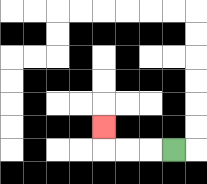{'start': '[7, 6]', 'end': '[4, 5]', 'path_directions': 'L,L,L,U', 'path_coordinates': '[[7, 6], [6, 6], [5, 6], [4, 6], [4, 5]]'}